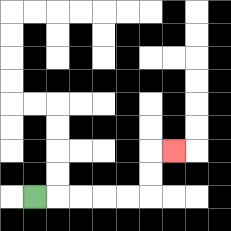{'start': '[1, 8]', 'end': '[7, 6]', 'path_directions': 'R,R,R,R,R,U,U,R', 'path_coordinates': '[[1, 8], [2, 8], [3, 8], [4, 8], [5, 8], [6, 8], [6, 7], [6, 6], [7, 6]]'}